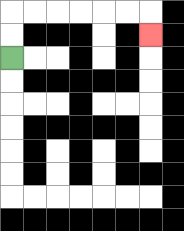{'start': '[0, 2]', 'end': '[6, 1]', 'path_directions': 'U,U,R,R,R,R,R,R,D', 'path_coordinates': '[[0, 2], [0, 1], [0, 0], [1, 0], [2, 0], [3, 0], [4, 0], [5, 0], [6, 0], [6, 1]]'}